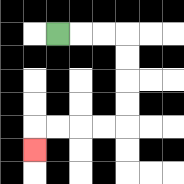{'start': '[2, 1]', 'end': '[1, 6]', 'path_directions': 'R,R,R,D,D,D,D,L,L,L,L,D', 'path_coordinates': '[[2, 1], [3, 1], [4, 1], [5, 1], [5, 2], [5, 3], [5, 4], [5, 5], [4, 5], [3, 5], [2, 5], [1, 5], [1, 6]]'}